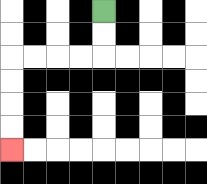{'start': '[4, 0]', 'end': '[0, 6]', 'path_directions': 'D,D,L,L,L,L,D,D,D,D', 'path_coordinates': '[[4, 0], [4, 1], [4, 2], [3, 2], [2, 2], [1, 2], [0, 2], [0, 3], [0, 4], [0, 5], [0, 6]]'}